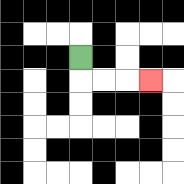{'start': '[3, 2]', 'end': '[6, 3]', 'path_directions': 'D,R,R,R', 'path_coordinates': '[[3, 2], [3, 3], [4, 3], [5, 3], [6, 3]]'}